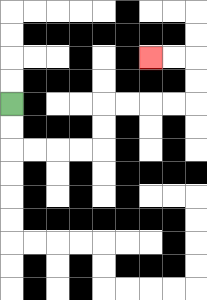{'start': '[0, 4]', 'end': '[6, 2]', 'path_directions': 'D,D,R,R,R,R,U,U,R,R,R,R,U,U,L,L', 'path_coordinates': '[[0, 4], [0, 5], [0, 6], [1, 6], [2, 6], [3, 6], [4, 6], [4, 5], [4, 4], [5, 4], [6, 4], [7, 4], [8, 4], [8, 3], [8, 2], [7, 2], [6, 2]]'}